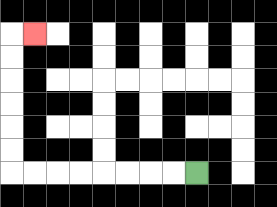{'start': '[8, 7]', 'end': '[1, 1]', 'path_directions': 'L,L,L,L,L,L,L,L,U,U,U,U,U,U,R', 'path_coordinates': '[[8, 7], [7, 7], [6, 7], [5, 7], [4, 7], [3, 7], [2, 7], [1, 7], [0, 7], [0, 6], [0, 5], [0, 4], [0, 3], [0, 2], [0, 1], [1, 1]]'}